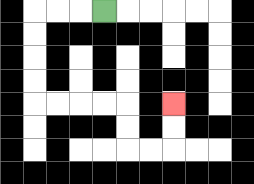{'start': '[4, 0]', 'end': '[7, 4]', 'path_directions': 'L,L,L,D,D,D,D,R,R,R,R,D,D,R,R,U,U', 'path_coordinates': '[[4, 0], [3, 0], [2, 0], [1, 0], [1, 1], [1, 2], [1, 3], [1, 4], [2, 4], [3, 4], [4, 4], [5, 4], [5, 5], [5, 6], [6, 6], [7, 6], [7, 5], [7, 4]]'}